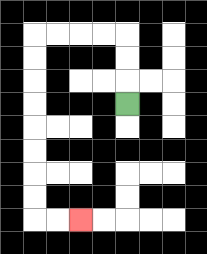{'start': '[5, 4]', 'end': '[3, 9]', 'path_directions': 'U,U,U,L,L,L,L,D,D,D,D,D,D,D,D,R,R', 'path_coordinates': '[[5, 4], [5, 3], [5, 2], [5, 1], [4, 1], [3, 1], [2, 1], [1, 1], [1, 2], [1, 3], [1, 4], [1, 5], [1, 6], [1, 7], [1, 8], [1, 9], [2, 9], [3, 9]]'}